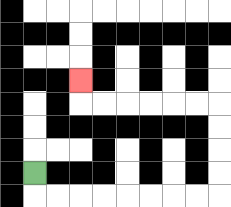{'start': '[1, 7]', 'end': '[3, 3]', 'path_directions': 'D,R,R,R,R,R,R,R,R,U,U,U,U,L,L,L,L,L,L,U', 'path_coordinates': '[[1, 7], [1, 8], [2, 8], [3, 8], [4, 8], [5, 8], [6, 8], [7, 8], [8, 8], [9, 8], [9, 7], [9, 6], [9, 5], [9, 4], [8, 4], [7, 4], [6, 4], [5, 4], [4, 4], [3, 4], [3, 3]]'}